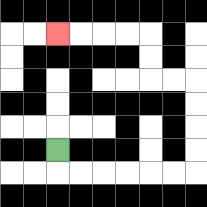{'start': '[2, 6]', 'end': '[2, 1]', 'path_directions': 'D,R,R,R,R,R,R,U,U,U,U,L,L,U,U,L,L,L,L', 'path_coordinates': '[[2, 6], [2, 7], [3, 7], [4, 7], [5, 7], [6, 7], [7, 7], [8, 7], [8, 6], [8, 5], [8, 4], [8, 3], [7, 3], [6, 3], [6, 2], [6, 1], [5, 1], [4, 1], [3, 1], [2, 1]]'}